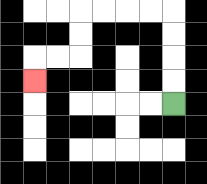{'start': '[7, 4]', 'end': '[1, 3]', 'path_directions': 'U,U,U,U,L,L,L,L,D,D,L,L,D', 'path_coordinates': '[[7, 4], [7, 3], [7, 2], [7, 1], [7, 0], [6, 0], [5, 0], [4, 0], [3, 0], [3, 1], [3, 2], [2, 2], [1, 2], [1, 3]]'}